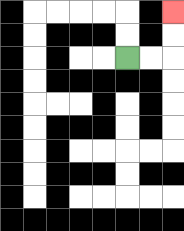{'start': '[5, 2]', 'end': '[7, 0]', 'path_directions': 'R,R,U,U', 'path_coordinates': '[[5, 2], [6, 2], [7, 2], [7, 1], [7, 0]]'}